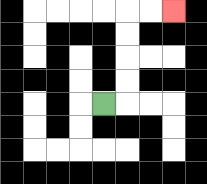{'start': '[4, 4]', 'end': '[7, 0]', 'path_directions': 'R,U,U,U,U,R,R', 'path_coordinates': '[[4, 4], [5, 4], [5, 3], [5, 2], [5, 1], [5, 0], [6, 0], [7, 0]]'}